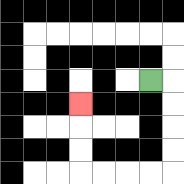{'start': '[6, 3]', 'end': '[3, 4]', 'path_directions': 'R,D,D,D,D,L,L,L,L,U,U,U', 'path_coordinates': '[[6, 3], [7, 3], [7, 4], [7, 5], [7, 6], [7, 7], [6, 7], [5, 7], [4, 7], [3, 7], [3, 6], [3, 5], [3, 4]]'}